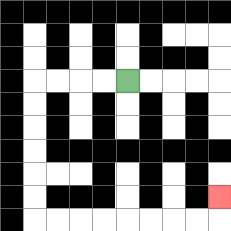{'start': '[5, 3]', 'end': '[9, 8]', 'path_directions': 'L,L,L,L,D,D,D,D,D,D,R,R,R,R,R,R,R,R,U', 'path_coordinates': '[[5, 3], [4, 3], [3, 3], [2, 3], [1, 3], [1, 4], [1, 5], [1, 6], [1, 7], [1, 8], [1, 9], [2, 9], [3, 9], [4, 9], [5, 9], [6, 9], [7, 9], [8, 9], [9, 9], [9, 8]]'}